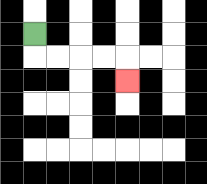{'start': '[1, 1]', 'end': '[5, 3]', 'path_directions': 'D,R,R,R,R,D', 'path_coordinates': '[[1, 1], [1, 2], [2, 2], [3, 2], [4, 2], [5, 2], [5, 3]]'}